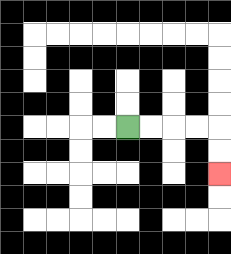{'start': '[5, 5]', 'end': '[9, 7]', 'path_directions': 'R,R,R,R,D,D', 'path_coordinates': '[[5, 5], [6, 5], [7, 5], [8, 5], [9, 5], [9, 6], [9, 7]]'}